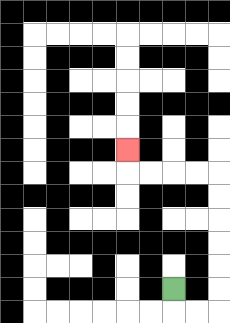{'start': '[7, 12]', 'end': '[5, 6]', 'path_directions': 'D,R,R,U,U,U,U,U,U,L,L,L,L,U', 'path_coordinates': '[[7, 12], [7, 13], [8, 13], [9, 13], [9, 12], [9, 11], [9, 10], [9, 9], [9, 8], [9, 7], [8, 7], [7, 7], [6, 7], [5, 7], [5, 6]]'}